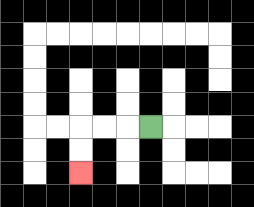{'start': '[6, 5]', 'end': '[3, 7]', 'path_directions': 'L,L,L,D,D', 'path_coordinates': '[[6, 5], [5, 5], [4, 5], [3, 5], [3, 6], [3, 7]]'}